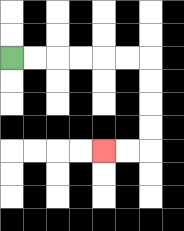{'start': '[0, 2]', 'end': '[4, 6]', 'path_directions': 'R,R,R,R,R,R,D,D,D,D,L,L', 'path_coordinates': '[[0, 2], [1, 2], [2, 2], [3, 2], [4, 2], [5, 2], [6, 2], [6, 3], [6, 4], [6, 5], [6, 6], [5, 6], [4, 6]]'}